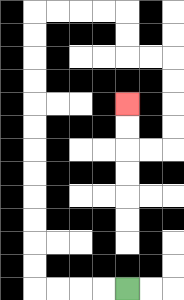{'start': '[5, 12]', 'end': '[5, 4]', 'path_directions': 'L,L,L,L,U,U,U,U,U,U,U,U,U,U,U,U,R,R,R,R,D,D,R,R,D,D,D,D,L,L,U,U', 'path_coordinates': '[[5, 12], [4, 12], [3, 12], [2, 12], [1, 12], [1, 11], [1, 10], [1, 9], [1, 8], [1, 7], [1, 6], [1, 5], [1, 4], [1, 3], [1, 2], [1, 1], [1, 0], [2, 0], [3, 0], [4, 0], [5, 0], [5, 1], [5, 2], [6, 2], [7, 2], [7, 3], [7, 4], [7, 5], [7, 6], [6, 6], [5, 6], [5, 5], [5, 4]]'}